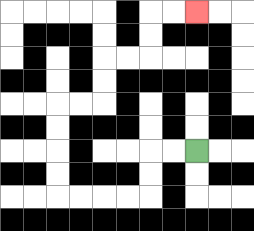{'start': '[8, 6]', 'end': '[8, 0]', 'path_directions': 'L,L,D,D,L,L,L,L,U,U,U,U,R,R,U,U,R,R,U,U,R,R', 'path_coordinates': '[[8, 6], [7, 6], [6, 6], [6, 7], [6, 8], [5, 8], [4, 8], [3, 8], [2, 8], [2, 7], [2, 6], [2, 5], [2, 4], [3, 4], [4, 4], [4, 3], [4, 2], [5, 2], [6, 2], [6, 1], [6, 0], [7, 0], [8, 0]]'}